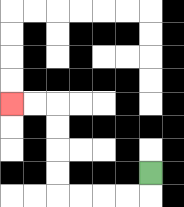{'start': '[6, 7]', 'end': '[0, 4]', 'path_directions': 'D,L,L,L,L,U,U,U,U,L,L', 'path_coordinates': '[[6, 7], [6, 8], [5, 8], [4, 8], [3, 8], [2, 8], [2, 7], [2, 6], [2, 5], [2, 4], [1, 4], [0, 4]]'}